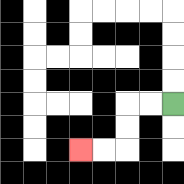{'start': '[7, 4]', 'end': '[3, 6]', 'path_directions': 'L,L,D,D,L,L', 'path_coordinates': '[[7, 4], [6, 4], [5, 4], [5, 5], [5, 6], [4, 6], [3, 6]]'}